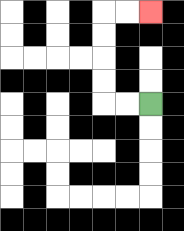{'start': '[6, 4]', 'end': '[6, 0]', 'path_directions': 'L,L,U,U,U,U,R,R', 'path_coordinates': '[[6, 4], [5, 4], [4, 4], [4, 3], [4, 2], [4, 1], [4, 0], [5, 0], [6, 0]]'}